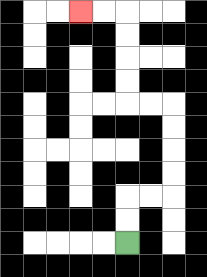{'start': '[5, 10]', 'end': '[3, 0]', 'path_directions': 'U,U,R,R,U,U,U,U,L,L,U,U,U,U,L,L', 'path_coordinates': '[[5, 10], [5, 9], [5, 8], [6, 8], [7, 8], [7, 7], [7, 6], [7, 5], [7, 4], [6, 4], [5, 4], [5, 3], [5, 2], [5, 1], [5, 0], [4, 0], [3, 0]]'}